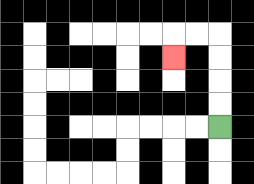{'start': '[9, 5]', 'end': '[7, 2]', 'path_directions': 'U,U,U,U,L,L,D', 'path_coordinates': '[[9, 5], [9, 4], [9, 3], [9, 2], [9, 1], [8, 1], [7, 1], [7, 2]]'}